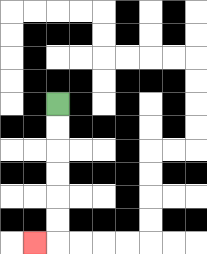{'start': '[2, 4]', 'end': '[1, 10]', 'path_directions': 'D,D,D,D,D,D,L', 'path_coordinates': '[[2, 4], [2, 5], [2, 6], [2, 7], [2, 8], [2, 9], [2, 10], [1, 10]]'}